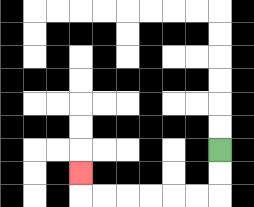{'start': '[9, 6]', 'end': '[3, 7]', 'path_directions': 'D,D,L,L,L,L,L,L,U', 'path_coordinates': '[[9, 6], [9, 7], [9, 8], [8, 8], [7, 8], [6, 8], [5, 8], [4, 8], [3, 8], [3, 7]]'}